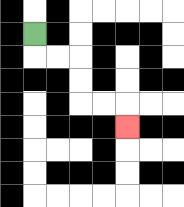{'start': '[1, 1]', 'end': '[5, 5]', 'path_directions': 'D,R,R,D,D,R,R,D', 'path_coordinates': '[[1, 1], [1, 2], [2, 2], [3, 2], [3, 3], [3, 4], [4, 4], [5, 4], [5, 5]]'}